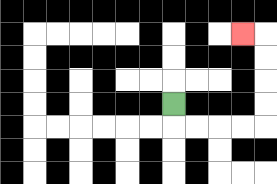{'start': '[7, 4]', 'end': '[10, 1]', 'path_directions': 'D,R,R,R,R,U,U,U,U,L', 'path_coordinates': '[[7, 4], [7, 5], [8, 5], [9, 5], [10, 5], [11, 5], [11, 4], [11, 3], [11, 2], [11, 1], [10, 1]]'}